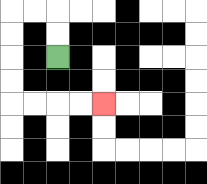{'start': '[2, 2]', 'end': '[4, 4]', 'path_directions': 'U,U,L,L,D,D,D,D,R,R,R,R', 'path_coordinates': '[[2, 2], [2, 1], [2, 0], [1, 0], [0, 0], [0, 1], [0, 2], [0, 3], [0, 4], [1, 4], [2, 4], [3, 4], [4, 4]]'}